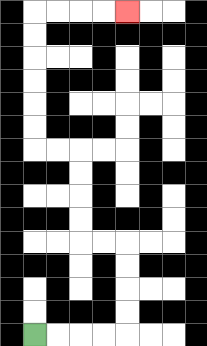{'start': '[1, 14]', 'end': '[5, 0]', 'path_directions': 'R,R,R,R,U,U,U,U,L,L,U,U,U,U,L,L,U,U,U,U,U,U,R,R,R,R', 'path_coordinates': '[[1, 14], [2, 14], [3, 14], [4, 14], [5, 14], [5, 13], [5, 12], [5, 11], [5, 10], [4, 10], [3, 10], [3, 9], [3, 8], [3, 7], [3, 6], [2, 6], [1, 6], [1, 5], [1, 4], [1, 3], [1, 2], [1, 1], [1, 0], [2, 0], [3, 0], [4, 0], [5, 0]]'}